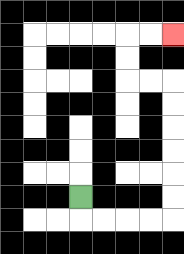{'start': '[3, 8]', 'end': '[7, 1]', 'path_directions': 'D,R,R,R,R,U,U,U,U,U,U,L,L,U,U,R,R', 'path_coordinates': '[[3, 8], [3, 9], [4, 9], [5, 9], [6, 9], [7, 9], [7, 8], [7, 7], [7, 6], [7, 5], [7, 4], [7, 3], [6, 3], [5, 3], [5, 2], [5, 1], [6, 1], [7, 1]]'}